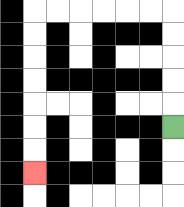{'start': '[7, 5]', 'end': '[1, 7]', 'path_directions': 'U,U,U,U,U,L,L,L,L,L,L,D,D,D,D,D,D,D', 'path_coordinates': '[[7, 5], [7, 4], [7, 3], [7, 2], [7, 1], [7, 0], [6, 0], [5, 0], [4, 0], [3, 0], [2, 0], [1, 0], [1, 1], [1, 2], [1, 3], [1, 4], [1, 5], [1, 6], [1, 7]]'}